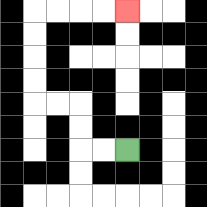{'start': '[5, 6]', 'end': '[5, 0]', 'path_directions': 'L,L,U,U,L,L,U,U,U,U,R,R,R,R', 'path_coordinates': '[[5, 6], [4, 6], [3, 6], [3, 5], [3, 4], [2, 4], [1, 4], [1, 3], [1, 2], [1, 1], [1, 0], [2, 0], [3, 0], [4, 0], [5, 0]]'}